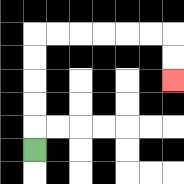{'start': '[1, 6]', 'end': '[7, 3]', 'path_directions': 'U,U,U,U,U,R,R,R,R,R,R,D,D', 'path_coordinates': '[[1, 6], [1, 5], [1, 4], [1, 3], [1, 2], [1, 1], [2, 1], [3, 1], [4, 1], [5, 1], [6, 1], [7, 1], [7, 2], [7, 3]]'}